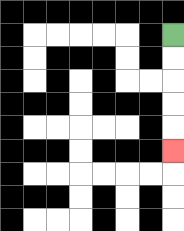{'start': '[7, 1]', 'end': '[7, 6]', 'path_directions': 'D,D,D,D,D', 'path_coordinates': '[[7, 1], [7, 2], [7, 3], [7, 4], [7, 5], [7, 6]]'}